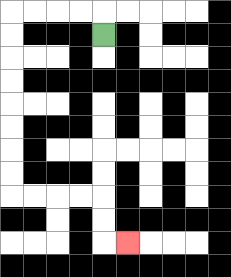{'start': '[4, 1]', 'end': '[5, 10]', 'path_directions': 'U,L,L,L,L,D,D,D,D,D,D,D,D,R,R,R,R,D,D,R', 'path_coordinates': '[[4, 1], [4, 0], [3, 0], [2, 0], [1, 0], [0, 0], [0, 1], [0, 2], [0, 3], [0, 4], [0, 5], [0, 6], [0, 7], [0, 8], [1, 8], [2, 8], [3, 8], [4, 8], [4, 9], [4, 10], [5, 10]]'}